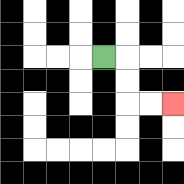{'start': '[4, 2]', 'end': '[7, 4]', 'path_directions': 'R,D,D,R,R', 'path_coordinates': '[[4, 2], [5, 2], [5, 3], [5, 4], [6, 4], [7, 4]]'}